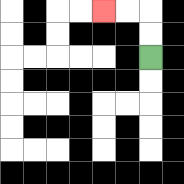{'start': '[6, 2]', 'end': '[4, 0]', 'path_directions': 'U,U,L,L', 'path_coordinates': '[[6, 2], [6, 1], [6, 0], [5, 0], [4, 0]]'}